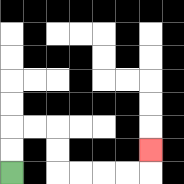{'start': '[0, 7]', 'end': '[6, 6]', 'path_directions': 'U,U,R,R,D,D,R,R,R,R,U', 'path_coordinates': '[[0, 7], [0, 6], [0, 5], [1, 5], [2, 5], [2, 6], [2, 7], [3, 7], [4, 7], [5, 7], [6, 7], [6, 6]]'}